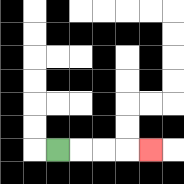{'start': '[2, 6]', 'end': '[6, 6]', 'path_directions': 'R,R,R,R', 'path_coordinates': '[[2, 6], [3, 6], [4, 6], [5, 6], [6, 6]]'}